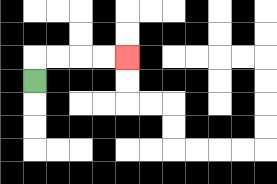{'start': '[1, 3]', 'end': '[5, 2]', 'path_directions': 'U,R,R,R,R', 'path_coordinates': '[[1, 3], [1, 2], [2, 2], [3, 2], [4, 2], [5, 2]]'}